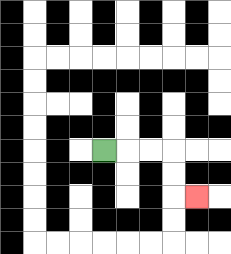{'start': '[4, 6]', 'end': '[8, 8]', 'path_directions': 'R,R,R,D,D,R', 'path_coordinates': '[[4, 6], [5, 6], [6, 6], [7, 6], [7, 7], [7, 8], [8, 8]]'}